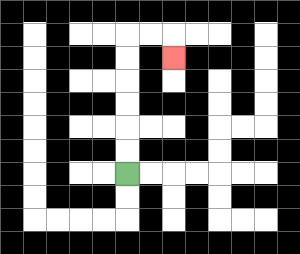{'start': '[5, 7]', 'end': '[7, 2]', 'path_directions': 'U,U,U,U,U,U,R,R,D', 'path_coordinates': '[[5, 7], [5, 6], [5, 5], [5, 4], [5, 3], [5, 2], [5, 1], [6, 1], [7, 1], [7, 2]]'}